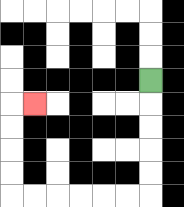{'start': '[6, 3]', 'end': '[1, 4]', 'path_directions': 'D,D,D,D,D,L,L,L,L,L,L,U,U,U,U,R', 'path_coordinates': '[[6, 3], [6, 4], [6, 5], [6, 6], [6, 7], [6, 8], [5, 8], [4, 8], [3, 8], [2, 8], [1, 8], [0, 8], [0, 7], [0, 6], [0, 5], [0, 4], [1, 4]]'}